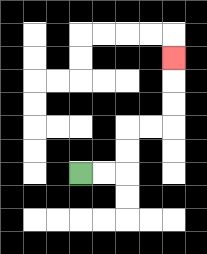{'start': '[3, 7]', 'end': '[7, 2]', 'path_directions': 'R,R,U,U,R,R,U,U,U', 'path_coordinates': '[[3, 7], [4, 7], [5, 7], [5, 6], [5, 5], [6, 5], [7, 5], [7, 4], [7, 3], [7, 2]]'}